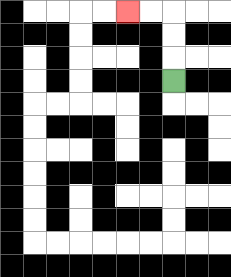{'start': '[7, 3]', 'end': '[5, 0]', 'path_directions': 'U,U,U,L,L', 'path_coordinates': '[[7, 3], [7, 2], [7, 1], [7, 0], [6, 0], [5, 0]]'}